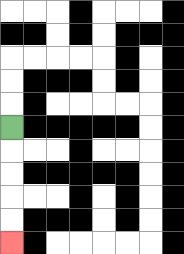{'start': '[0, 5]', 'end': '[0, 10]', 'path_directions': 'D,D,D,D,D', 'path_coordinates': '[[0, 5], [0, 6], [0, 7], [0, 8], [0, 9], [0, 10]]'}